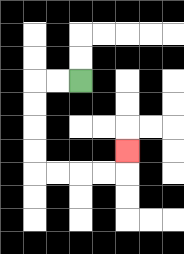{'start': '[3, 3]', 'end': '[5, 6]', 'path_directions': 'L,L,D,D,D,D,R,R,R,R,U', 'path_coordinates': '[[3, 3], [2, 3], [1, 3], [1, 4], [1, 5], [1, 6], [1, 7], [2, 7], [3, 7], [4, 7], [5, 7], [5, 6]]'}